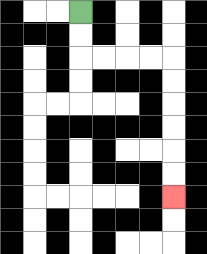{'start': '[3, 0]', 'end': '[7, 8]', 'path_directions': 'D,D,R,R,R,R,D,D,D,D,D,D', 'path_coordinates': '[[3, 0], [3, 1], [3, 2], [4, 2], [5, 2], [6, 2], [7, 2], [7, 3], [7, 4], [7, 5], [7, 6], [7, 7], [7, 8]]'}